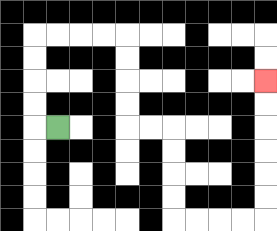{'start': '[2, 5]', 'end': '[11, 3]', 'path_directions': 'L,U,U,U,U,R,R,R,R,D,D,D,D,R,R,D,D,D,D,R,R,R,R,U,U,U,U,U,U', 'path_coordinates': '[[2, 5], [1, 5], [1, 4], [1, 3], [1, 2], [1, 1], [2, 1], [3, 1], [4, 1], [5, 1], [5, 2], [5, 3], [5, 4], [5, 5], [6, 5], [7, 5], [7, 6], [7, 7], [7, 8], [7, 9], [8, 9], [9, 9], [10, 9], [11, 9], [11, 8], [11, 7], [11, 6], [11, 5], [11, 4], [11, 3]]'}